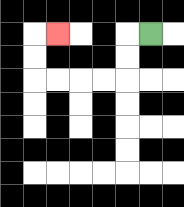{'start': '[6, 1]', 'end': '[2, 1]', 'path_directions': 'L,D,D,L,L,L,L,U,U,R', 'path_coordinates': '[[6, 1], [5, 1], [5, 2], [5, 3], [4, 3], [3, 3], [2, 3], [1, 3], [1, 2], [1, 1], [2, 1]]'}